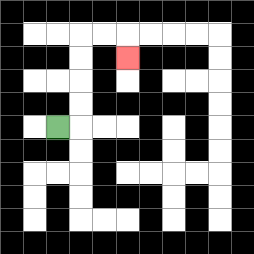{'start': '[2, 5]', 'end': '[5, 2]', 'path_directions': 'R,U,U,U,U,R,R,D', 'path_coordinates': '[[2, 5], [3, 5], [3, 4], [3, 3], [3, 2], [3, 1], [4, 1], [5, 1], [5, 2]]'}